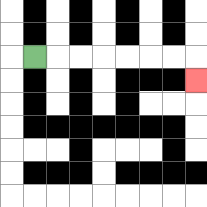{'start': '[1, 2]', 'end': '[8, 3]', 'path_directions': 'R,R,R,R,R,R,R,D', 'path_coordinates': '[[1, 2], [2, 2], [3, 2], [4, 2], [5, 2], [6, 2], [7, 2], [8, 2], [8, 3]]'}